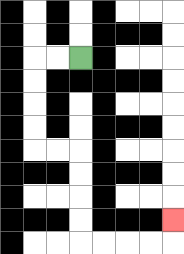{'start': '[3, 2]', 'end': '[7, 9]', 'path_directions': 'L,L,D,D,D,D,R,R,D,D,D,D,R,R,R,R,U', 'path_coordinates': '[[3, 2], [2, 2], [1, 2], [1, 3], [1, 4], [1, 5], [1, 6], [2, 6], [3, 6], [3, 7], [3, 8], [3, 9], [3, 10], [4, 10], [5, 10], [6, 10], [7, 10], [7, 9]]'}